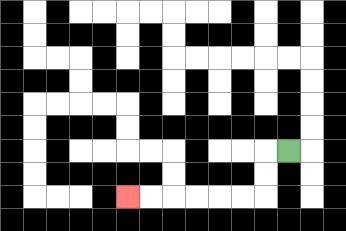{'start': '[12, 6]', 'end': '[5, 8]', 'path_directions': 'L,D,D,L,L,L,L,L,L', 'path_coordinates': '[[12, 6], [11, 6], [11, 7], [11, 8], [10, 8], [9, 8], [8, 8], [7, 8], [6, 8], [5, 8]]'}